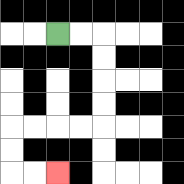{'start': '[2, 1]', 'end': '[2, 7]', 'path_directions': 'R,R,D,D,D,D,L,L,L,L,D,D,R,R', 'path_coordinates': '[[2, 1], [3, 1], [4, 1], [4, 2], [4, 3], [4, 4], [4, 5], [3, 5], [2, 5], [1, 5], [0, 5], [0, 6], [0, 7], [1, 7], [2, 7]]'}